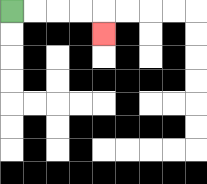{'start': '[0, 0]', 'end': '[4, 1]', 'path_directions': 'R,R,R,R,D', 'path_coordinates': '[[0, 0], [1, 0], [2, 0], [3, 0], [4, 0], [4, 1]]'}